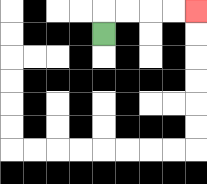{'start': '[4, 1]', 'end': '[8, 0]', 'path_directions': 'U,R,R,R,R', 'path_coordinates': '[[4, 1], [4, 0], [5, 0], [6, 0], [7, 0], [8, 0]]'}